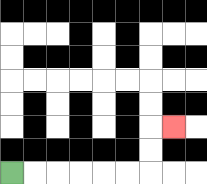{'start': '[0, 7]', 'end': '[7, 5]', 'path_directions': 'R,R,R,R,R,R,U,U,R', 'path_coordinates': '[[0, 7], [1, 7], [2, 7], [3, 7], [4, 7], [5, 7], [6, 7], [6, 6], [6, 5], [7, 5]]'}